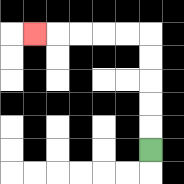{'start': '[6, 6]', 'end': '[1, 1]', 'path_directions': 'U,U,U,U,U,L,L,L,L,L', 'path_coordinates': '[[6, 6], [6, 5], [6, 4], [6, 3], [6, 2], [6, 1], [5, 1], [4, 1], [3, 1], [2, 1], [1, 1]]'}